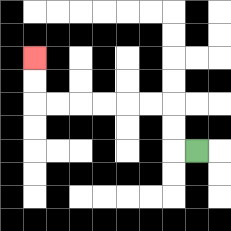{'start': '[8, 6]', 'end': '[1, 2]', 'path_directions': 'L,U,U,L,L,L,L,L,L,U,U', 'path_coordinates': '[[8, 6], [7, 6], [7, 5], [7, 4], [6, 4], [5, 4], [4, 4], [3, 4], [2, 4], [1, 4], [1, 3], [1, 2]]'}